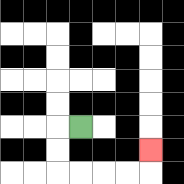{'start': '[3, 5]', 'end': '[6, 6]', 'path_directions': 'L,D,D,R,R,R,R,U', 'path_coordinates': '[[3, 5], [2, 5], [2, 6], [2, 7], [3, 7], [4, 7], [5, 7], [6, 7], [6, 6]]'}